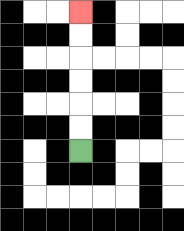{'start': '[3, 6]', 'end': '[3, 0]', 'path_directions': 'U,U,U,U,U,U', 'path_coordinates': '[[3, 6], [3, 5], [3, 4], [3, 3], [3, 2], [3, 1], [3, 0]]'}